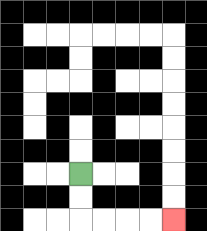{'start': '[3, 7]', 'end': '[7, 9]', 'path_directions': 'D,D,R,R,R,R', 'path_coordinates': '[[3, 7], [3, 8], [3, 9], [4, 9], [5, 9], [6, 9], [7, 9]]'}